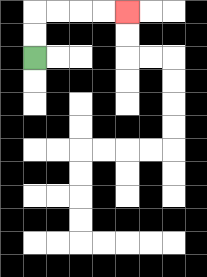{'start': '[1, 2]', 'end': '[5, 0]', 'path_directions': 'U,U,R,R,R,R', 'path_coordinates': '[[1, 2], [1, 1], [1, 0], [2, 0], [3, 0], [4, 0], [5, 0]]'}